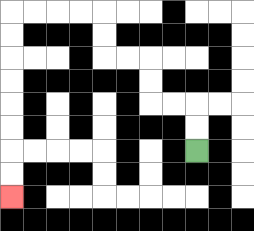{'start': '[8, 6]', 'end': '[0, 8]', 'path_directions': 'U,U,L,L,U,U,L,L,U,U,L,L,L,L,D,D,D,D,D,D,D,D', 'path_coordinates': '[[8, 6], [8, 5], [8, 4], [7, 4], [6, 4], [6, 3], [6, 2], [5, 2], [4, 2], [4, 1], [4, 0], [3, 0], [2, 0], [1, 0], [0, 0], [0, 1], [0, 2], [0, 3], [0, 4], [0, 5], [0, 6], [0, 7], [0, 8]]'}